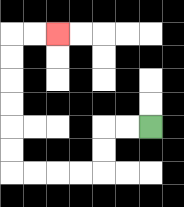{'start': '[6, 5]', 'end': '[2, 1]', 'path_directions': 'L,L,D,D,L,L,L,L,U,U,U,U,U,U,R,R', 'path_coordinates': '[[6, 5], [5, 5], [4, 5], [4, 6], [4, 7], [3, 7], [2, 7], [1, 7], [0, 7], [0, 6], [0, 5], [0, 4], [0, 3], [0, 2], [0, 1], [1, 1], [2, 1]]'}